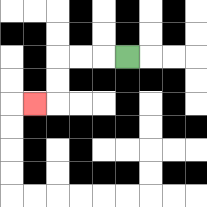{'start': '[5, 2]', 'end': '[1, 4]', 'path_directions': 'L,L,L,D,D,L', 'path_coordinates': '[[5, 2], [4, 2], [3, 2], [2, 2], [2, 3], [2, 4], [1, 4]]'}